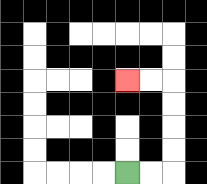{'start': '[5, 7]', 'end': '[5, 3]', 'path_directions': 'R,R,U,U,U,U,L,L', 'path_coordinates': '[[5, 7], [6, 7], [7, 7], [7, 6], [7, 5], [7, 4], [7, 3], [6, 3], [5, 3]]'}